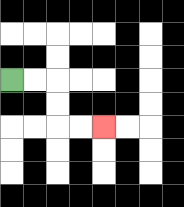{'start': '[0, 3]', 'end': '[4, 5]', 'path_directions': 'R,R,D,D,R,R', 'path_coordinates': '[[0, 3], [1, 3], [2, 3], [2, 4], [2, 5], [3, 5], [4, 5]]'}